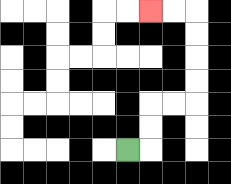{'start': '[5, 6]', 'end': '[6, 0]', 'path_directions': 'R,U,U,R,R,U,U,U,U,L,L', 'path_coordinates': '[[5, 6], [6, 6], [6, 5], [6, 4], [7, 4], [8, 4], [8, 3], [8, 2], [8, 1], [8, 0], [7, 0], [6, 0]]'}